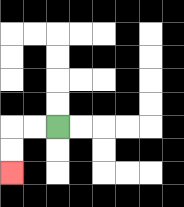{'start': '[2, 5]', 'end': '[0, 7]', 'path_directions': 'L,L,D,D', 'path_coordinates': '[[2, 5], [1, 5], [0, 5], [0, 6], [0, 7]]'}